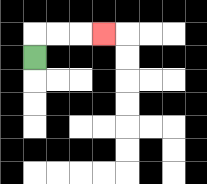{'start': '[1, 2]', 'end': '[4, 1]', 'path_directions': 'U,R,R,R', 'path_coordinates': '[[1, 2], [1, 1], [2, 1], [3, 1], [4, 1]]'}